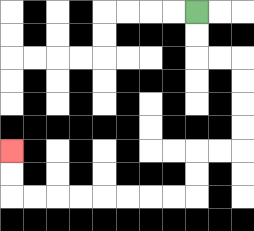{'start': '[8, 0]', 'end': '[0, 6]', 'path_directions': 'D,D,R,R,D,D,D,D,L,L,D,D,L,L,L,L,L,L,L,L,U,U', 'path_coordinates': '[[8, 0], [8, 1], [8, 2], [9, 2], [10, 2], [10, 3], [10, 4], [10, 5], [10, 6], [9, 6], [8, 6], [8, 7], [8, 8], [7, 8], [6, 8], [5, 8], [4, 8], [3, 8], [2, 8], [1, 8], [0, 8], [0, 7], [0, 6]]'}